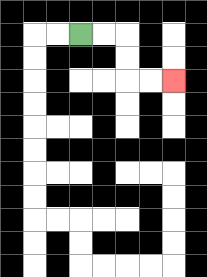{'start': '[3, 1]', 'end': '[7, 3]', 'path_directions': 'R,R,D,D,R,R', 'path_coordinates': '[[3, 1], [4, 1], [5, 1], [5, 2], [5, 3], [6, 3], [7, 3]]'}